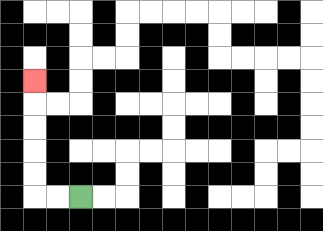{'start': '[3, 8]', 'end': '[1, 3]', 'path_directions': 'L,L,U,U,U,U,U', 'path_coordinates': '[[3, 8], [2, 8], [1, 8], [1, 7], [1, 6], [1, 5], [1, 4], [1, 3]]'}